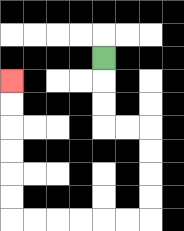{'start': '[4, 2]', 'end': '[0, 3]', 'path_directions': 'D,D,D,R,R,D,D,D,D,L,L,L,L,L,L,U,U,U,U,U,U', 'path_coordinates': '[[4, 2], [4, 3], [4, 4], [4, 5], [5, 5], [6, 5], [6, 6], [6, 7], [6, 8], [6, 9], [5, 9], [4, 9], [3, 9], [2, 9], [1, 9], [0, 9], [0, 8], [0, 7], [0, 6], [0, 5], [0, 4], [0, 3]]'}